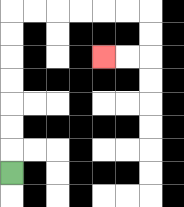{'start': '[0, 7]', 'end': '[4, 2]', 'path_directions': 'U,U,U,U,U,U,U,R,R,R,R,R,R,D,D,L,L', 'path_coordinates': '[[0, 7], [0, 6], [0, 5], [0, 4], [0, 3], [0, 2], [0, 1], [0, 0], [1, 0], [2, 0], [3, 0], [4, 0], [5, 0], [6, 0], [6, 1], [6, 2], [5, 2], [4, 2]]'}